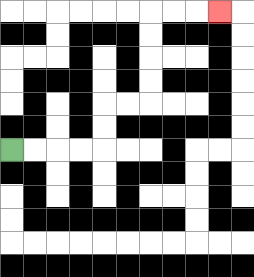{'start': '[0, 6]', 'end': '[9, 0]', 'path_directions': 'R,R,R,R,U,U,R,R,U,U,U,U,R,R,R', 'path_coordinates': '[[0, 6], [1, 6], [2, 6], [3, 6], [4, 6], [4, 5], [4, 4], [5, 4], [6, 4], [6, 3], [6, 2], [6, 1], [6, 0], [7, 0], [8, 0], [9, 0]]'}